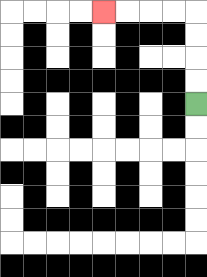{'start': '[8, 4]', 'end': '[4, 0]', 'path_directions': 'U,U,U,U,L,L,L,L', 'path_coordinates': '[[8, 4], [8, 3], [8, 2], [8, 1], [8, 0], [7, 0], [6, 0], [5, 0], [4, 0]]'}